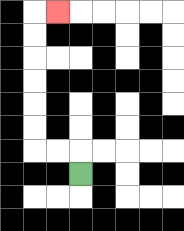{'start': '[3, 7]', 'end': '[2, 0]', 'path_directions': 'U,L,L,U,U,U,U,U,U,R', 'path_coordinates': '[[3, 7], [3, 6], [2, 6], [1, 6], [1, 5], [1, 4], [1, 3], [1, 2], [1, 1], [1, 0], [2, 0]]'}